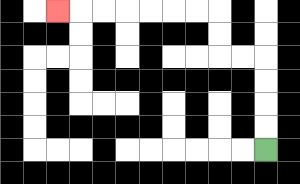{'start': '[11, 6]', 'end': '[2, 0]', 'path_directions': 'U,U,U,U,L,L,U,U,L,L,L,L,L,L,L', 'path_coordinates': '[[11, 6], [11, 5], [11, 4], [11, 3], [11, 2], [10, 2], [9, 2], [9, 1], [9, 0], [8, 0], [7, 0], [6, 0], [5, 0], [4, 0], [3, 0], [2, 0]]'}